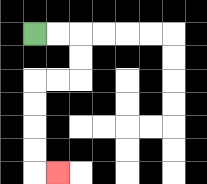{'start': '[1, 1]', 'end': '[2, 7]', 'path_directions': 'R,R,D,D,L,L,D,D,D,D,R', 'path_coordinates': '[[1, 1], [2, 1], [3, 1], [3, 2], [3, 3], [2, 3], [1, 3], [1, 4], [1, 5], [1, 6], [1, 7], [2, 7]]'}